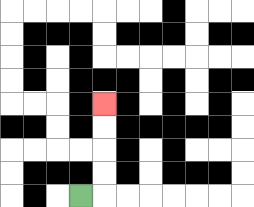{'start': '[3, 8]', 'end': '[4, 4]', 'path_directions': 'R,U,U,U,U', 'path_coordinates': '[[3, 8], [4, 8], [4, 7], [4, 6], [4, 5], [4, 4]]'}